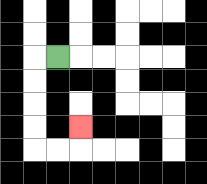{'start': '[2, 2]', 'end': '[3, 5]', 'path_directions': 'L,D,D,D,D,R,R,U', 'path_coordinates': '[[2, 2], [1, 2], [1, 3], [1, 4], [1, 5], [1, 6], [2, 6], [3, 6], [3, 5]]'}